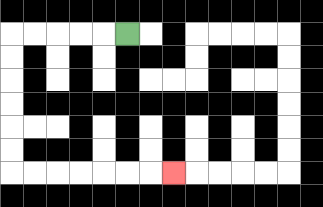{'start': '[5, 1]', 'end': '[7, 7]', 'path_directions': 'L,L,L,L,L,D,D,D,D,D,D,R,R,R,R,R,R,R', 'path_coordinates': '[[5, 1], [4, 1], [3, 1], [2, 1], [1, 1], [0, 1], [0, 2], [0, 3], [0, 4], [0, 5], [0, 6], [0, 7], [1, 7], [2, 7], [3, 7], [4, 7], [5, 7], [6, 7], [7, 7]]'}